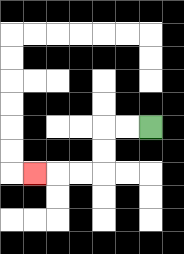{'start': '[6, 5]', 'end': '[1, 7]', 'path_directions': 'L,L,D,D,L,L,L', 'path_coordinates': '[[6, 5], [5, 5], [4, 5], [4, 6], [4, 7], [3, 7], [2, 7], [1, 7]]'}